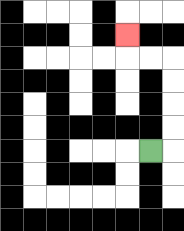{'start': '[6, 6]', 'end': '[5, 1]', 'path_directions': 'R,U,U,U,U,L,L,U', 'path_coordinates': '[[6, 6], [7, 6], [7, 5], [7, 4], [7, 3], [7, 2], [6, 2], [5, 2], [5, 1]]'}